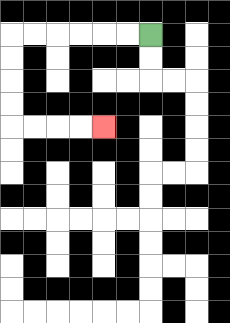{'start': '[6, 1]', 'end': '[4, 5]', 'path_directions': 'L,L,L,L,L,L,D,D,D,D,R,R,R,R', 'path_coordinates': '[[6, 1], [5, 1], [4, 1], [3, 1], [2, 1], [1, 1], [0, 1], [0, 2], [0, 3], [0, 4], [0, 5], [1, 5], [2, 5], [3, 5], [4, 5]]'}